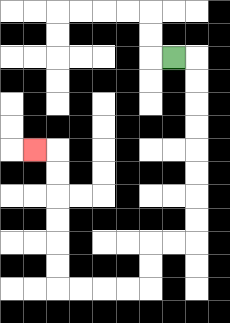{'start': '[7, 2]', 'end': '[1, 6]', 'path_directions': 'R,D,D,D,D,D,D,D,D,L,L,D,D,L,L,L,L,U,U,U,U,U,U,L', 'path_coordinates': '[[7, 2], [8, 2], [8, 3], [8, 4], [8, 5], [8, 6], [8, 7], [8, 8], [8, 9], [8, 10], [7, 10], [6, 10], [6, 11], [6, 12], [5, 12], [4, 12], [3, 12], [2, 12], [2, 11], [2, 10], [2, 9], [2, 8], [2, 7], [2, 6], [1, 6]]'}